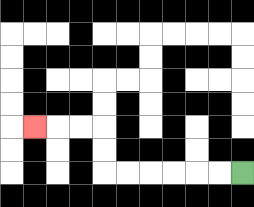{'start': '[10, 7]', 'end': '[1, 5]', 'path_directions': 'L,L,L,L,L,L,U,U,L,L,L', 'path_coordinates': '[[10, 7], [9, 7], [8, 7], [7, 7], [6, 7], [5, 7], [4, 7], [4, 6], [4, 5], [3, 5], [2, 5], [1, 5]]'}